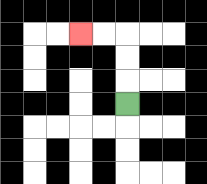{'start': '[5, 4]', 'end': '[3, 1]', 'path_directions': 'U,U,U,L,L', 'path_coordinates': '[[5, 4], [5, 3], [5, 2], [5, 1], [4, 1], [3, 1]]'}